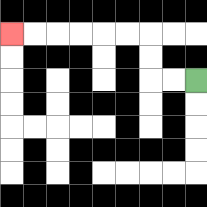{'start': '[8, 3]', 'end': '[0, 1]', 'path_directions': 'L,L,U,U,L,L,L,L,L,L', 'path_coordinates': '[[8, 3], [7, 3], [6, 3], [6, 2], [6, 1], [5, 1], [4, 1], [3, 1], [2, 1], [1, 1], [0, 1]]'}